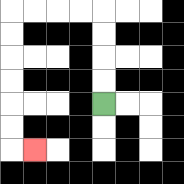{'start': '[4, 4]', 'end': '[1, 6]', 'path_directions': 'U,U,U,U,L,L,L,L,D,D,D,D,D,D,R', 'path_coordinates': '[[4, 4], [4, 3], [4, 2], [4, 1], [4, 0], [3, 0], [2, 0], [1, 0], [0, 0], [0, 1], [0, 2], [0, 3], [0, 4], [0, 5], [0, 6], [1, 6]]'}